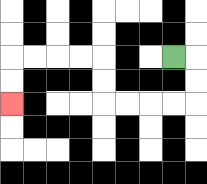{'start': '[7, 2]', 'end': '[0, 4]', 'path_directions': 'R,D,D,L,L,L,L,U,U,L,L,L,L,D,D', 'path_coordinates': '[[7, 2], [8, 2], [8, 3], [8, 4], [7, 4], [6, 4], [5, 4], [4, 4], [4, 3], [4, 2], [3, 2], [2, 2], [1, 2], [0, 2], [0, 3], [0, 4]]'}